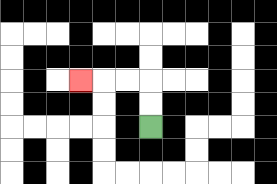{'start': '[6, 5]', 'end': '[3, 3]', 'path_directions': 'U,U,L,L,L', 'path_coordinates': '[[6, 5], [6, 4], [6, 3], [5, 3], [4, 3], [3, 3]]'}